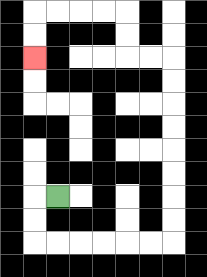{'start': '[2, 8]', 'end': '[1, 2]', 'path_directions': 'L,D,D,R,R,R,R,R,R,U,U,U,U,U,U,U,U,L,L,U,U,L,L,L,L,D,D', 'path_coordinates': '[[2, 8], [1, 8], [1, 9], [1, 10], [2, 10], [3, 10], [4, 10], [5, 10], [6, 10], [7, 10], [7, 9], [7, 8], [7, 7], [7, 6], [7, 5], [7, 4], [7, 3], [7, 2], [6, 2], [5, 2], [5, 1], [5, 0], [4, 0], [3, 0], [2, 0], [1, 0], [1, 1], [1, 2]]'}